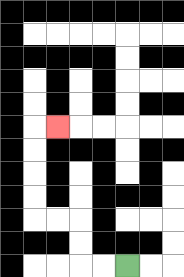{'start': '[5, 11]', 'end': '[2, 5]', 'path_directions': 'L,L,U,U,L,L,U,U,U,U,R', 'path_coordinates': '[[5, 11], [4, 11], [3, 11], [3, 10], [3, 9], [2, 9], [1, 9], [1, 8], [1, 7], [1, 6], [1, 5], [2, 5]]'}